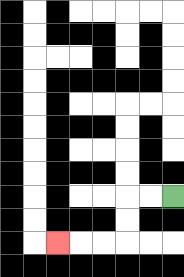{'start': '[7, 8]', 'end': '[2, 10]', 'path_directions': 'L,L,D,D,L,L,L', 'path_coordinates': '[[7, 8], [6, 8], [5, 8], [5, 9], [5, 10], [4, 10], [3, 10], [2, 10]]'}